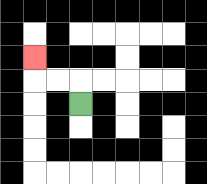{'start': '[3, 4]', 'end': '[1, 2]', 'path_directions': 'U,L,L,U', 'path_coordinates': '[[3, 4], [3, 3], [2, 3], [1, 3], [1, 2]]'}